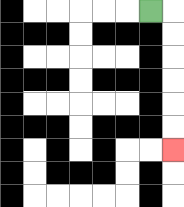{'start': '[6, 0]', 'end': '[7, 6]', 'path_directions': 'R,D,D,D,D,D,D', 'path_coordinates': '[[6, 0], [7, 0], [7, 1], [7, 2], [7, 3], [7, 4], [7, 5], [7, 6]]'}